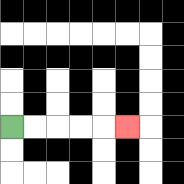{'start': '[0, 5]', 'end': '[5, 5]', 'path_directions': 'R,R,R,R,R', 'path_coordinates': '[[0, 5], [1, 5], [2, 5], [3, 5], [4, 5], [5, 5]]'}